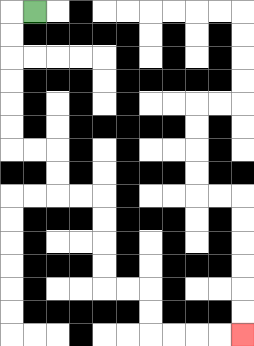{'start': '[1, 0]', 'end': '[10, 14]', 'path_directions': 'L,D,D,D,D,D,D,R,R,D,D,R,R,D,D,D,D,R,R,D,D,R,R,R,R', 'path_coordinates': '[[1, 0], [0, 0], [0, 1], [0, 2], [0, 3], [0, 4], [0, 5], [0, 6], [1, 6], [2, 6], [2, 7], [2, 8], [3, 8], [4, 8], [4, 9], [4, 10], [4, 11], [4, 12], [5, 12], [6, 12], [6, 13], [6, 14], [7, 14], [8, 14], [9, 14], [10, 14]]'}